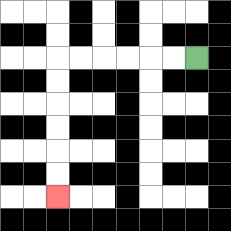{'start': '[8, 2]', 'end': '[2, 8]', 'path_directions': 'L,L,L,L,L,L,D,D,D,D,D,D', 'path_coordinates': '[[8, 2], [7, 2], [6, 2], [5, 2], [4, 2], [3, 2], [2, 2], [2, 3], [2, 4], [2, 5], [2, 6], [2, 7], [2, 8]]'}